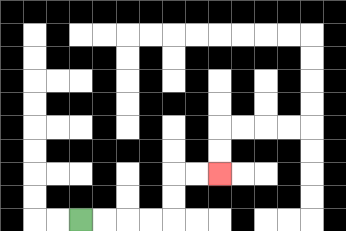{'start': '[3, 9]', 'end': '[9, 7]', 'path_directions': 'R,R,R,R,U,U,R,R', 'path_coordinates': '[[3, 9], [4, 9], [5, 9], [6, 9], [7, 9], [7, 8], [7, 7], [8, 7], [9, 7]]'}